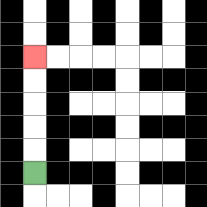{'start': '[1, 7]', 'end': '[1, 2]', 'path_directions': 'U,U,U,U,U', 'path_coordinates': '[[1, 7], [1, 6], [1, 5], [1, 4], [1, 3], [1, 2]]'}